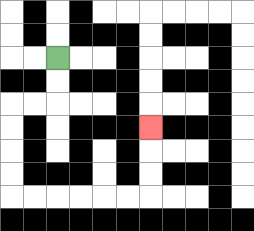{'start': '[2, 2]', 'end': '[6, 5]', 'path_directions': 'D,D,L,L,D,D,D,D,R,R,R,R,R,R,U,U,U', 'path_coordinates': '[[2, 2], [2, 3], [2, 4], [1, 4], [0, 4], [0, 5], [0, 6], [0, 7], [0, 8], [1, 8], [2, 8], [3, 8], [4, 8], [5, 8], [6, 8], [6, 7], [6, 6], [6, 5]]'}